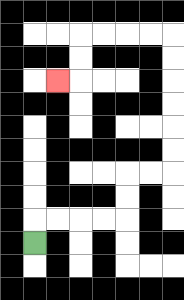{'start': '[1, 10]', 'end': '[2, 3]', 'path_directions': 'U,R,R,R,R,U,U,R,R,U,U,U,U,U,U,L,L,L,L,D,D,L', 'path_coordinates': '[[1, 10], [1, 9], [2, 9], [3, 9], [4, 9], [5, 9], [5, 8], [5, 7], [6, 7], [7, 7], [7, 6], [7, 5], [7, 4], [7, 3], [7, 2], [7, 1], [6, 1], [5, 1], [4, 1], [3, 1], [3, 2], [3, 3], [2, 3]]'}